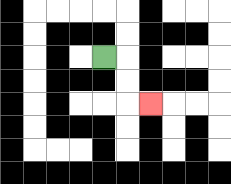{'start': '[4, 2]', 'end': '[6, 4]', 'path_directions': 'R,D,D,R', 'path_coordinates': '[[4, 2], [5, 2], [5, 3], [5, 4], [6, 4]]'}